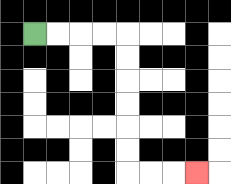{'start': '[1, 1]', 'end': '[8, 7]', 'path_directions': 'R,R,R,R,D,D,D,D,D,D,R,R,R', 'path_coordinates': '[[1, 1], [2, 1], [3, 1], [4, 1], [5, 1], [5, 2], [5, 3], [5, 4], [5, 5], [5, 6], [5, 7], [6, 7], [7, 7], [8, 7]]'}